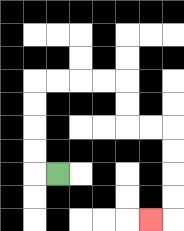{'start': '[2, 7]', 'end': '[6, 9]', 'path_directions': 'L,U,U,U,U,R,R,R,R,D,D,R,R,D,D,D,D,L', 'path_coordinates': '[[2, 7], [1, 7], [1, 6], [1, 5], [1, 4], [1, 3], [2, 3], [3, 3], [4, 3], [5, 3], [5, 4], [5, 5], [6, 5], [7, 5], [7, 6], [7, 7], [7, 8], [7, 9], [6, 9]]'}